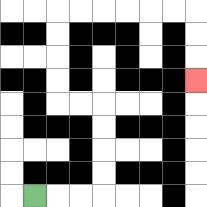{'start': '[1, 8]', 'end': '[8, 3]', 'path_directions': 'R,R,R,U,U,U,U,L,L,U,U,U,U,R,R,R,R,R,R,D,D,D', 'path_coordinates': '[[1, 8], [2, 8], [3, 8], [4, 8], [4, 7], [4, 6], [4, 5], [4, 4], [3, 4], [2, 4], [2, 3], [2, 2], [2, 1], [2, 0], [3, 0], [4, 0], [5, 0], [6, 0], [7, 0], [8, 0], [8, 1], [8, 2], [8, 3]]'}